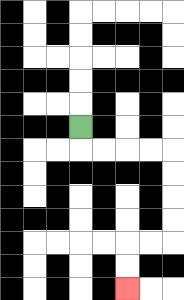{'start': '[3, 5]', 'end': '[5, 12]', 'path_directions': 'D,R,R,R,R,D,D,D,D,L,L,D,D', 'path_coordinates': '[[3, 5], [3, 6], [4, 6], [5, 6], [6, 6], [7, 6], [7, 7], [7, 8], [7, 9], [7, 10], [6, 10], [5, 10], [5, 11], [5, 12]]'}